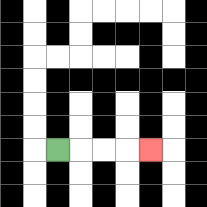{'start': '[2, 6]', 'end': '[6, 6]', 'path_directions': 'R,R,R,R', 'path_coordinates': '[[2, 6], [3, 6], [4, 6], [5, 6], [6, 6]]'}